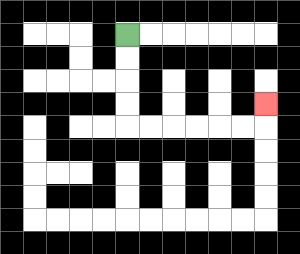{'start': '[5, 1]', 'end': '[11, 4]', 'path_directions': 'D,D,D,D,R,R,R,R,R,R,U', 'path_coordinates': '[[5, 1], [5, 2], [5, 3], [5, 4], [5, 5], [6, 5], [7, 5], [8, 5], [9, 5], [10, 5], [11, 5], [11, 4]]'}